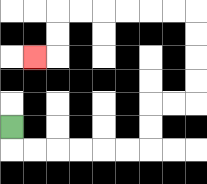{'start': '[0, 5]', 'end': '[1, 2]', 'path_directions': 'D,R,R,R,R,R,R,U,U,R,R,U,U,U,U,L,L,L,L,L,L,D,D,L', 'path_coordinates': '[[0, 5], [0, 6], [1, 6], [2, 6], [3, 6], [4, 6], [5, 6], [6, 6], [6, 5], [6, 4], [7, 4], [8, 4], [8, 3], [8, 2], [8, 1], [8, 0], [7, 0], [6, 0], [5, 0], [4, 0], [3, 0], [2, 0], [2, 1], [2, 2], [1, 2]]'}